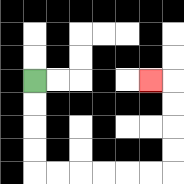{'start': '[1, 3]', 'end': '[6, 3]', 'path_directions': 'D,D,D,D,R,R,R,R,R,R,U,U,U,U,L', 'path_coordinates': '[[1, 3], [1, 4], [1, 5], [1, 6], [1, 7], [2, 7], [3, 7], [4, 7], [5, 7], [6, 7], [7, 7], [7, 6], [7, 5], [7, 4], [7, 3], [6, 3]]'}